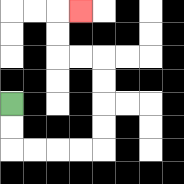{'start': '[0, 4]', 'end': '[3, 0]', 'path_directions': 'D,D,R,R,R,R,U,U,U,U,L,L,U,U,R', 'path_coordinates': '[[0, 4], [0, 5], [0, 6], [1, 6], [2, 6], [3, 6], [4, 6], [4, 5], [4, 4], [4, 3], [4, 2], [3, 2], [2, 2], [2, 1], [2, 0], [3, 0]]'}